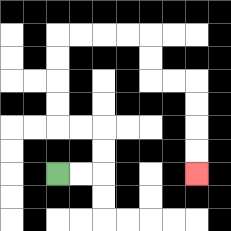{'start': '[2, 7]', 'end': '[8, 7]', 'path_directions': 'R,R,U,U,L,L,U,U,U,U,R,R,R,R,D,D,R,R,D,D,D,D', 'path_coordinates': '[[2, 7], [3, 7], [4, 7], [4, 6], [4, 5], [3, 5], [2, 5], [2, 4], [2, 3], [2, 2], [2, 1], [3, 1], [4, 1], [5, 1], [6, 1], [6, 2], [6, 3], [7, 3], [8, 3], [8, 4], [8, 5], [8, 6], [8, 7]]'}